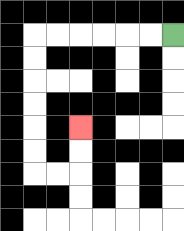{'start': '[7, 1]', 'end': '[3, 5]', 'path_directions': 'L,L,L,L,L,L,D,D,D,D,D,D,R,R,U,U', 'path_coordinates': '[[7, 1], [6, 1], [5, 1], [4, 1], [3, 1], [2, 1], [1, 1], [1, 2], [1, 3], [1, 4], [1, 5], [1, 6], [1, 7], [2, 7], [3, 7], [3, 6], [3, 5]]'}